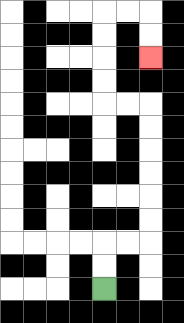{'start': '[4, 12]', 'end': '[6, 2]', 'path_directions': 'U,U,R,R,U,U,U,U,U,U,L,L,U,U,U,U,R,R,D,D', 'path_coordinates': '[[4, 12], [4, 11], [4, 10], [5, 10], [6, 10], [6, 9], [6, 8], [6, 7], [6, 6], [6, 5], [6, 4], [5, 4], [4, 4], [4, 3], [4, 2], [4, 1], [4, 0], [5, 0], [6, 0], [6, 1], [6, 2]]'}